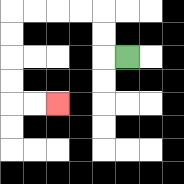{'start': '[5, 2]', 'end': '[2, 4]', 'path_directions': 'L,U,U,L,L,L,L,D,D,D,D,R,R', 'path_coordinates': '[[5, 2], [4, 2], [4, 1], [4, 0], [3, 0], [2, 0], [1, 0], [0, 0], [0, 1], [0, 2], [0, 3], [0, 4], [1, 4], [2, 4]]'}